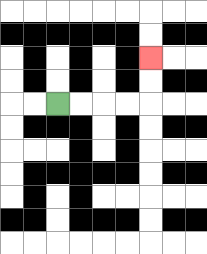{'start': '[2, 4]', 'end': '[6, 2]', 'path_directions': 'R,R,R,R,U,U', 'path_coordinates': '[[2, 4], [3, 4], [4, 4], [5, 4], [6, 4], [6, 3], [6, 2]]'}